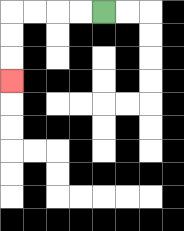{'start': '[4, 0]', 'end': '[0, 3]', 'path_directions': 'L,L,L,L,D,D,D', 'path_coordinates': '[[4, 0], [3, 0], [2, 0], [1, 0], [0, 0], [0, 1], [0, 2], [0, 3]]'}